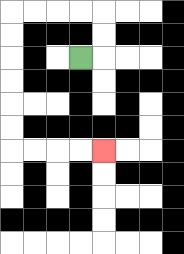{'start': '[3, 2]', 'end': '[4, 6]', 'path_directions': 'R,U,U,L,L,L,L,D,D,D,D,D,D,R,R,R,R', 'path_coordinates': '[[3, 2], [4, 2], [4, 1], [4, 0], [3, 0], [2, 0], [1, 0], [0, 0], [0, 1], [0, 2], [0, 3], [0, 4], [0, 5], [0, 6], [1, 6], [2, 6], [3, 6], [4, 6]]'}